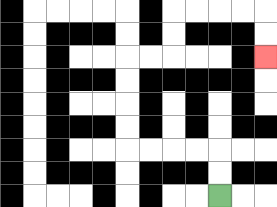{'start': '[9, 8]', 'end': '[11, 2]', 'path_directions': 'U,U,L,L,L,L,U,U,U,U,R,R,U,U,R,R,R,R,D,D', 'path_coordinates': '[[9, 8], [9, 7], [9, 6], [8, 6], [7, 6], [6, 6], [5, 6], [5, 5], [5, 4], [5, 3], [5, 2], [6, 2], [7, 2], [7, 1], [7, 0], [8, 0], [9, 0], [10, 0], [11, 0], [11, 1], [11, 2]]'}